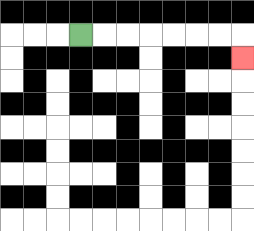{'start': '[3, 1]', 'end': '[10, 2]', 'path_directions': 'R,R,R,R,R,R,R,D', 'path_coordinates': '[[3, 1], [4, 1], [5, 1], [6, 1], [7, 1], [8, 1], [9, 1], [10, 1], [10, 2]]'}